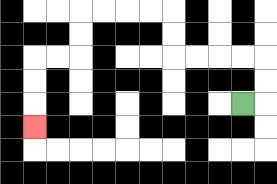{'start': '[10, 4]', 'end': '[1, 5]', 'path_directions': 'R,U,U,L,L,L,L,U,U,L,L,L,L,D,D,L,L,D,D,D', 'path_coordinates': '[[10, 4], [11, 4], [11, 3], [11, 2], [10, 2], [9, 2], [8, 2], [7, 2], [7, 1], [7, 0], [6, 0], [5, 0], [4, 0], [3, 0], [3, 1], [3, 2], [2, 2], [1, 2], [1, 3], [1, 4], [1, 5]]'}